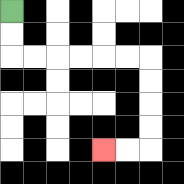{'start': '[0, 0]', 'end': '[4, 6]', 'path_directions': 'D,D,R,R,R,R,R,R,D,D,D,D,L,L', 'path_coordinates': '[[0, 0], [0, 1], [0, 2], [1, 2], [2, 2], [3, 2], [4, 2], [5, 2], [6, 2], [6, 3], [6, 4], [6, 5], [6, 6], [5, 6], [4, 6]]'}